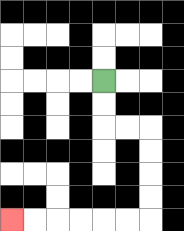{'start': '[4, 3]', 'end': '[0, 9]', 'path_directions': 'D,D,R,R,D,D,D,D,L,L,L,L,L,L', 'path_coordinates': '[[4, 3], [4, 4], [4, 5], [5, 5], [6, 5], [6, 6], [6, 7], [6, 8], [6, 9], [5, 9], [4, 9], [3, 9], [2, 9], [1, 9], [0, 9]]'}